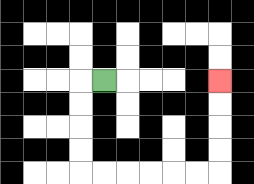{'start': '[4, 3]', 'end': '[9, 3]', 'path_directions': 'L,D,D,D,D,R,R,R,R,R,R,U,U,U,U', 'path_coordinates': '[[4, 3], [3, 3], [3, 4], [3, 5], [3, 6], [3, 7], [4, 7], [5, 7], [6, 7], [7, 7], [8, 7], [9, 7], [9, 6], [9, 5], [9, 4], [9, 3]]'}